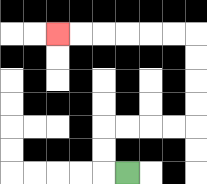{'start': '[5, 7]', 'end': '[2, 1]', 'path_directions': 'L,U,U,R,R,R,R,U,U,U,U,L,L,L,L,L,L', 'path_coordinates': '[[5, 7], [4, 7], [4, 6], [4, 5], [5, 5], [6, 5], [7, 5], [8, 5], [8, 4], [8, 3], [8, 2], [8, 1], [7, 1], [6, 1], [5, 1], [4, 1], [3, 1], [2, 1]]'}